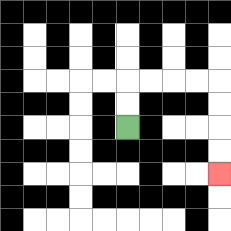{'start': '[5, 5]', 'end': '[9, 7]', 'path_directions': 'U,U,R,R,R,R,D,D,D,D', 'path_coordinates': '[[5, 5], [5, 4], [5, 3], [6, 3], [7, 3], [8, 3], [9, 3], [9, 4], [9, 5], [9, 6], [9, 7]]'}